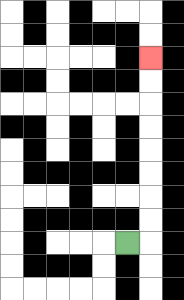{'start': '[5, 10]', 'end': '[6, 2]', 'path_directions': 'R,U,U,U,U,U,U,U,U', 'path_coordinates': '[[5, 10], [6, 10], [6, 9], [6, 8], [6, 7], [6, 6], [6, 5], [6, 4], [6, 3], [6, 2]]'}